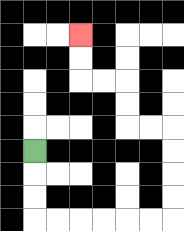{'start': '[1, 6]', 'end': '[3, 1]', 'path_directions': 'D,D,D,R,R,R,R,R,R,U,U,U,U,L,L,U,U,L,L,U,U', 'path_coordinates': '[[1, 6], [1, 7], [1, 8], [1, 9], [2, 9], [3, 9], [4, 9], [5, 9], [6, 9], [7, 9], [7, 8], [7, 7], [7, 6], [7, 5], [6, 5], [5, 5], [5, 4], [5, 3], [4, 3], [3, 3], [3, 2], [3, 1]]'}